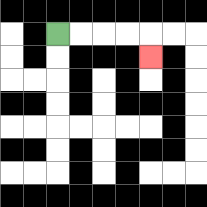{'start': '[2, 1]', 'end': '[6, 2]', 'path_directions': 'R,R,R,R,D', 'path_coordinates': '[[2, 1], [3, 1], [4, 1], [5, 1], [6, 1], [6, 2]]'}